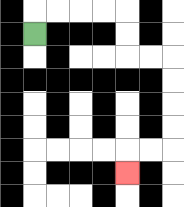{'start': '[1, 1]', 'end': '[5, 7]', 'path_directions': 'U,R,R,R,R,D,D,R,R,D,D,D,D,L,L,D', 'path_coordinates': '[[1, 1], [1, 0], [2, 0], [3, 0], [4, 0], [5, 0], [5, 1], [5, 2], [6, 2], [7, 2], [7, 3], [7, 4], [7, 5], [7, 6], [6, 6], [5, 6], [5, 7]]'}